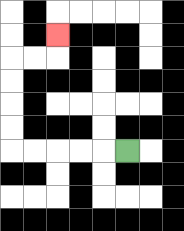{'start': '[5, 6]', 'end': '[2, 1]', 'path_directions': 'L,L,L,L,L,U,U,U,U,R,R,U', 'path_coordinates': '[[5, 6], [4, 6], [3, 6], [2, 6], [1, 6], [0, 6], [0, 5], [0, 4], [0, 3], [0, 2], [1, 2], [2, 2], [2, 1]]'}